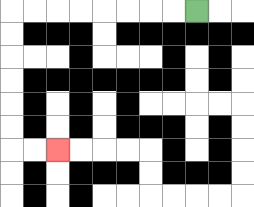{'start': '[8, 0]', 'end': '[2, 6]', 'path_directions': 'L,L,L,L,L,L,L,L,D,D,D,D,D,D,R,R', 'path_coordinates': '[[8, 0], [7, 0], [6, 0], [5, 0], [4, 0], [3, 0], [2, 0], [1, 0], [0, 0], [0, 1], [0, 2], [0, 3], [0, 4], [0, 5], [0, 6], [1, 6], [2, 6]]'}